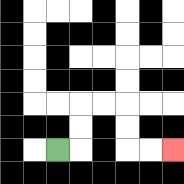{'start': '[2, 6]', 'end': '[7, 6]', 'path_directions': 'R,U,U,R,R,D,D,R,R', 'path_coordinates': '[[2, 6], [3, 6], [3, 5], [3, 4], [4, 4], [5, 4], [5, 5], [5, 6], [6, 6], [7, 6]]'}